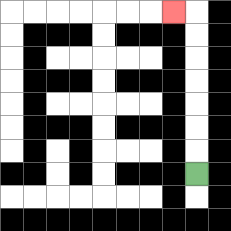{'start': '[8, 7]', 'end': '[7, 0]', 'path_directions': 'U,U,U,U,U,U,U,L', 'path_coordinates': '[[8, 7], [8, 6], [8, 5], [8, 4], [8, 3], [8, 2], [8, 1], [8, 0], [7, 0]]'}